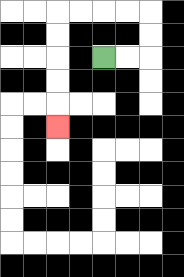{'start': '[4, 2]', 'end': '[2, 5]', 'path_directions': 'R,R,U,U,L,L,L,L,D,D,D,D,D', 'path_coordinates': '[[4, 2], [5, 2], [6, 2], [6, 1], [6, 0], [5, 0], [4, 0], [3, 0], [2, 0], [2, 1], [2, 2], [2, 3], [2, 4], [2, 5]]'}